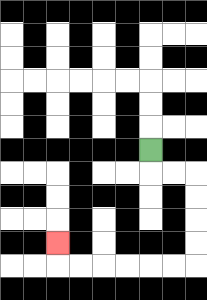{'start': '[6, 6]', 'end': '[2, 10]', 'path_directions': 'D,R,R,D,D,D,D,L,L,L,L,L,L,U', 'path_coordinates': '[[6, 6], [6, 7], [7, 7], [8, 7], [8, 8], [8, 9], [8, 10], [8, 11], [7, 11], [6, 11], [5, 11], [4, 11], [3, 11], [2, 11], [2, 10]]'}